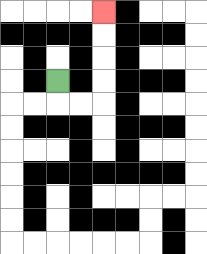{'start': '[2, 3]', 'end': '[4, 0]', 'path_directions': 'D,R,R,U,U,U,U', 'path_coordinates': '[[2, 3], [2, 4], [3, 4], [4, 4], [4, 3], [4, 2], [4, 1], [4, 0]]'}